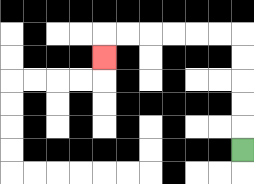{'start': '[10, 6]', 'end': '[4, 2]', 'path_directions': 'U,U,U,U,U,L,L,L,L,L,L,D', 'path_coordinates': '[[10, 6], [10, 5], [10, 4], [10, 3], [10, 2], [10, 1], [9, 1], [8, 1], [7, 1], [6, 1], [5, 1], [4, 1], [4, 2]]'}